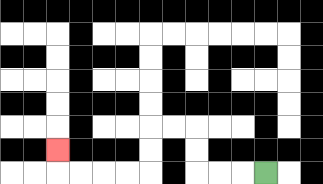{'start': '[11, 7]', 'end': '[2, 6]', 'path_directions': 'L,L,L,U,U,L,L,D,D,L,L,L,L,U', 'path_coordinates': '[[11, 7], [10, 7], [9, 7], [8, 7], [8, 6], [8, 5], [7, 5], [6, 5], [6, 6], [6, 7], [5, 7], [4, 7], [3, 7], [2, 7], [2, 6]]'}